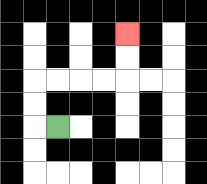{'start': '[2, 5]', 'end': '[5, 1]', 'path_directions': 'L,U,U,R,R,R,R,U,U', 'path_coordinates': '[[2, 5], [1, 5], [1, 4], [1, 3], [2, 3], [3, 3], [4, 3], [5, 3], [5, 2], [5, 1]]'}